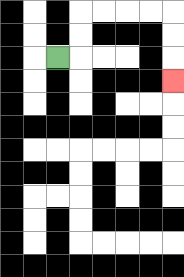{'start': '[2, 2]', 'end': '[7, 3]', 'path_directions': 'R,U,U,R,R,R,R,D,D,D', 'path_coordinates': '[[2, 2], [3, 2], [3, 1], [3, 0], [4, 0], [5, 0], [6, 0], [7, 0], [7, 1], [7, 2], [7, 3]]'}